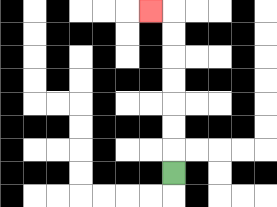{'start': '[7, 7]', 'end': '[6, 0]', 'path_directions': 'U,U,U,U,U,U,U,L', 'path_coordinates': '[[7, 7], [7, 6], [7, 5], [7, 4], [7, 3], [7, 2], [7, 1], [7, 0], [6, 0]]'}